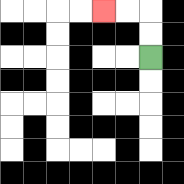{'start': '[6, 2]', 'end': '[4, 0]', 'path_directions': 'U,U,L,L', 'path_coordinates': '[[6, 2], [6, 1], [6, 0], [5, 0], [4, 0]]'}